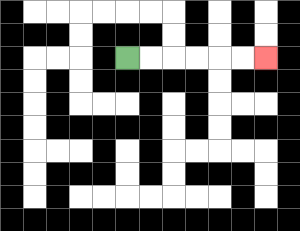{'start': '[5, 2]', 'end': '[11, 2]', 'path_directions': 'R,R,R,R,R,R', 'path_coordinates': '[[5, 2], [6, 2], [7, 2], [8, 2], [9, 2], [10, 2], [11, 2]]'}